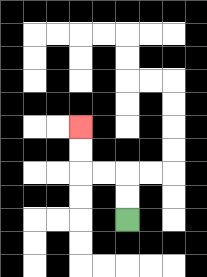{'start': '[5, 9]', 'end': '[3, 5]', 'path_directions': 'U,U,L,L,U,U', 'path_coordinates': '[[5, 9], [5, 8], [5, 7], [4, 7], [3, 7], [3, 6], [3, 5]]'}